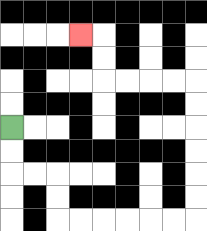{'start': '[0, 5]', 'end': '[3, 1]', 'path_directions': 'D,D,R,R,D,D,R,R,R,R,R,R,U,U,U,U,U,U,L,L,L,L,U,U,L', 'path_coordinates': '[[0, 5], [0, 6], [0, 7], [1, 7], [2, 7], [2, 8], [2, 9], [3, 9], [4, 9], [5, 9], [6, 9], [7, 9], [8, 9], [8, 8], [8, 7], [8, 6], [8, 5], [8, 4], [8, 3], [7, 3], [6, 3], [5, 3], [4, 3], [4, 2], [4, 1], [3, 1]]'}